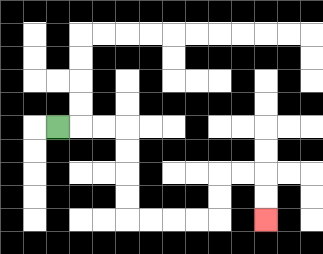{'start': '[2, 5]', 'end': '[11, 9]', 'path_directions': 'R,R,R,D,D,D,D,R,R,R,R,U,U,R,R,D,D', 'path_coordinates': '[[2, 5], [3, 5], [4, 5], [5, 5], [5, 6], [5, 7], [5, 8], [5, 9], [6, 9], [7, 9], [8, 9], [9, 9], [9, 8], [9, 7], [10, 7], [11, 7], [11, 8], [11, 9]]'}